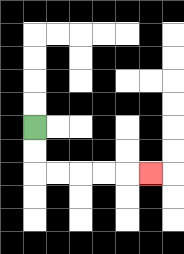{'start': '[1, 5]', 'end': '[6, 7]', 'path_directions': 'D,D,R,R,R,R,R', 'path_coordinates': '[[1, 5], [1, 6], [1, 7], [2, 7], [3, 7], [4, 7], [5, 7], [6, 7]]'}